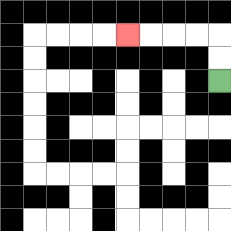{'start': '[9, 3]', 'end': '[5, 1]', 'path_directions': 'U,U,L,L,L,L', 'path_coordinates': '[[9, 3], [9, 2], [9, 1], [8, 1], [7, 1], [6, 1], [5, 1]]'}